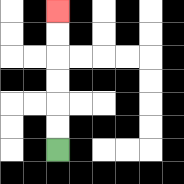{'start': '[2, 6]', 'end': '[2, 0]', 'path_directions': 'U,U,U,U,U,U', 'path_coordinates': '[[2, 6], [2, 5], [2, 4], [2, 3], [2, 2], [2, 1], [2, 0]]'}